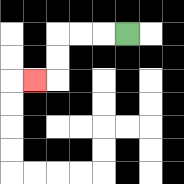{'start': '[5, 1]', 'end': '[1, 3]', 'path_directions': 'L,L,L,D,D,L', 'path_coordinates': '[[5, 1], [4, 1], [3, 1], [2, 1], [2, 2], [2, 3], [1, 3]]'}